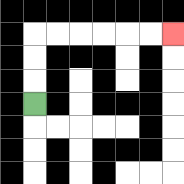{'start': '[1, 4]', 'end': '[7, 1]', 'path_directions': 'U,U,U,R,R,R,R,R,R', 'path_coordinates': '[[1, 4], [1, 3], [1, 2], [1, 1], [2, 1], [3, 1], [4, 1], [5, 1], [6, 1], [7, 1]]'}